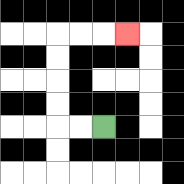{'start': '[4, 5]', 'end': '[5, 1]', 'path_directions': 'L,L,U,U,U,U,R,R,R', 'path_coordinates': '[[4, 5], [3, 5], [2, 5], [2, 4], [2, 3], [2, 2], [2, 1], [3, 1], [4, 1], [5, 1]]'}